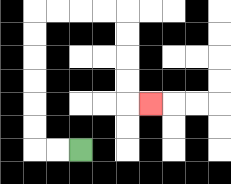{'start': '[3, 6]', 'end': '[6, 4]', 'path_directions': 'L,L,U,U,U,U,U,U,R,R,R,R,D,D,D,D,R', 'path_coordinates': '[[3, 6], [2, 6], [1, 6], [1, 5], [1, 4], [1, 3], [1, 2], [1, 1], [1, 0], [2, 0], [3, 0], [4, 0], [5, 0], [5, 1], [5, 2], [5, 3], [5, 4], [6, 4]]'}